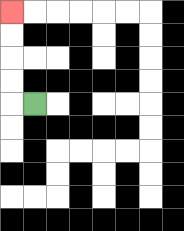{'start': '[1, 4]', 'end': '[0, 0]', 'path_directions': 'L,U,U,U,U', 'path_coordinates': '[[1, 4], [0, 4], [0, 3], [0, 2], [0, 1], [0, 0]]'}